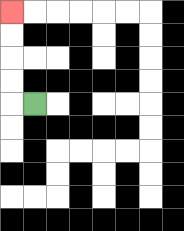{'start': '[1, 4]', 'end': '[0, 0]', 'path_directions': 'L,U,U,U,U', 'path_coordinates': '[[1, 4], [0, 4], [0, 3], [0, 2], [0, 1], [0, 0]]'}